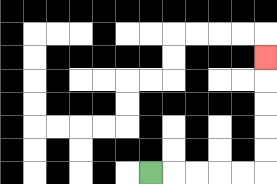{'start': '[6, 7]', 'end': '[11, 2]', 'path_directions': 'R,R,R,R,R,U,U,U,U,U', 'path_coordinates': '[[6, 7], [7, 7], [8, 7], [9, 7], [10, 7], [11, 7], [11, 6], [11, 5], [11, 4], [11, 3], [11, 2]]'}